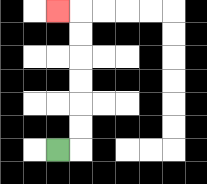{'start': '[2, 6]', 'end': '[2, 0]', 'path_directions': 'R,U,U,U,U,U,U,L', 'path_coordinates': '[[2, 6], [3, 6], [3, 5], [3, 4], [3, 3], [3, 2], [3, 1], [3, 0], [2, 0]]'}